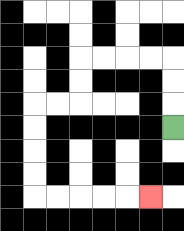{'start': '[7, 5]', 'end': '[6, 8]', 'path_directions': 'U,U,U,L,L,L,L,D,D,L,L,D,D,D,D,R,R,R,R,R', 'path_coordinates': '[[7, 5], [7, 4], [7, 3], [7, 2], [6, 2], [5, 2], [4, 2], [3, 2], [3, 3], [3, 4], [2, 4], [1, 4], [1, 5], [1, 6], [1, 7], [1, 8], [2, 8], [3, 8], [4, 8], [5, 8], [6, 8]]'}